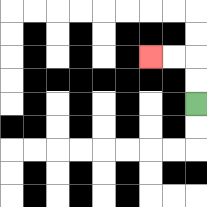{'start': '[8, 4]', 'end': '[6, 2]', 'path_directions': 'U,U,L,L', 'path_coordinates': '[[8, 4], [8, 3], [8, 2], [7, 2], [6, 2]]'}